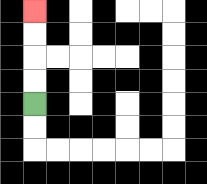{'start': '[1, 4]', 'end': '[1, 0]', 'path_directions': 'U,U,U,U', 'path_coordinates': '[[1, 4], [1, 3], [1, 2], [1, 1], [1, 0]]'}